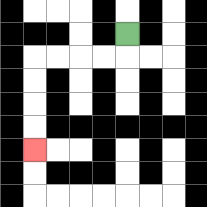{'start': '[5, 1]', 'end': '[1, 6]', 'path_directions': 'D,L,L,L,L,D,D,D,D', 'path_coordinates': '[[5, 1], [5, 2], [4, 2], [3, 2], [2, 2], [1, 2], [1, 3], [1, 4], [1, 5], [1, 6]]'}